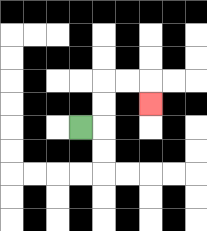{'start': '[3, 5]', 'end': '[6, 4]', 'path_directions': 'R,U,U,R,R,D', 'path_coordinates': '[[3, 5], [4, 5], [4, 4], [4, 3], [5, 3], [6, 3], [6, 4]]'}